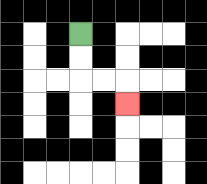{'start': '[3, 1]', 'end': '[5, 4]', 'path_directions': 'D,D,R,R,D', 'path_coordinates': '[[3, 1], [3, 2], [3, 3], [4, 3], [5, 3], [5, 4]]'}